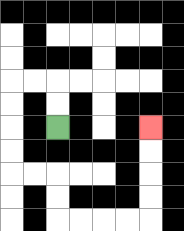{'start': '[2, 5]', 'end': '[6, 5]', 'path_directions': 'U,U,L,L,D,D,D,D,R,R,D,D,R,R,R,R,U,U,U,U', 'path_coordinates': '[[2, 5], [2, 4], [2, 3], [1, 3], [0, 3], [0, 4], [0, 5], [0, 6], [0, 7], [1, 7], [2, 7], [2, 8], [2, 9], [3, 9], [4, 9], [5, 9], [6, 9], [6, 8], [6, 7], [6, 6], [6, 5]]'}